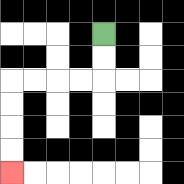{'start': '[4, 1]', 'end': '[0, 7]', 'path_directions': 'D,D,L,L,L,L,D,D,D,D', 'path_coordinates': '[[4, 1], [4, 2], [4, 3], [3, 3], [2, 3], [1, 3], [0, 3], [0, 4], [0, 5], [0, 6], [0, 7]]'}